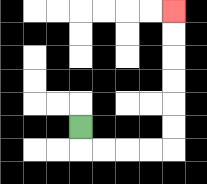{'start': '[3, 5]', 'end': '[7, 0]', 'path_directions': 'D,R,R,R,R,U,U,U,U,U,U', 'path_coordinates': '[[3, 5], [3, 6], [4, 6], [5, 6], [6, 6], [7, 6], [7, 5], [7, 4], [7, 3], [7, 2], [7, 1], [7, 0]]'}